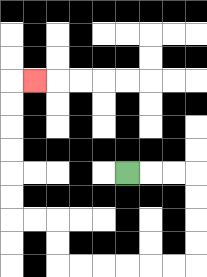{'start': '[5, 7]', 'end': '[1, 3]', 'path_directions': 'R,R,R,D,D,D,D,L,L,L,L,L,L,U,U,L,L,U,U,U,U,U,U,R', 'path_coordinates': '[[5, 7], [6, 7], [7, 7], [8, 7], [8, 8], [8, 9], [8, 10], [8, 11], [7, 11], [6, 11], [5, 11], [4, 11], [3, 11], [2, 11], [2, 10], [2, 9], [1, 9], [0, 9], [0, 8], [0, 7], [0, 6], [0, 5], [0, 4], [0, 3], [1, 3]]'}